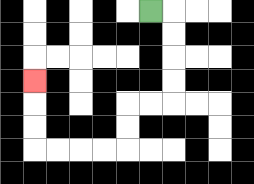{'start': '[6, 0]', 'end': '[1, 3]', 'path_directions': 'R,D,D,D,D,L,L,D,D,L,L,L,L,U,U,U', 'path_coordinates': '[[6, 0], [7, 0], [7, 1], [7, 2], [7, 3], [7, 4], [6, 4], [5, 4], [5, 5], [5, 6], [4, 6], [3, 6], [2, 6], [1, 6], [1, 5], [1, 4], [1, 3]]'}